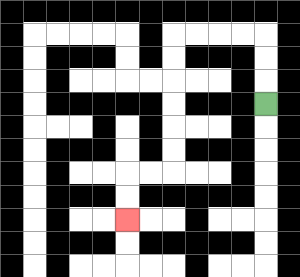{'start': '[11, 4]', 'end': '[5, 9]', 'path_directions': 'U,U,U,L,L,L,L,D,D,D,D,D,D,L,L,D,D', 'path_coordinates': '[[11, 4], [11, 3], [11, 2], [11, 1], [10, 1], [9, 1], [8, 1], [7, 1], [7, 2], [7, 3], [7, 4], [7, 5], [7, 6], [7, 7], [6, 7], [5, 7], [5, 8], [5, 9]]'}